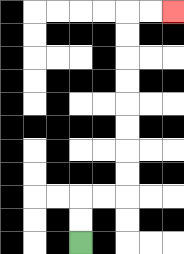{'start': '[3, 10]', 'end': '[7, 0]', 'path_directions': 'U,U,R,R,U,U,U,U,U,U,U,U,R,R', 'path_coordinates': '[[3, 10], [3, 9], [3, 8], [4, 8], [5, 8], [5, 7], [5, 6], [5, 5], [5, 4], [5, 3], [5, 2], [5, 1], [5, 0], [6, 0], [7, 0]]'}